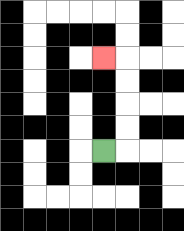{'start': '[4, 6]', 'end': '[4, 2]', 'path_directions': 'R,U,U,U,U,L', 'path_coordinates': '[[4, 6], [5, 6], [5, 5], [5, 4], [5, 3], [5, 2], [4, 2]]'}